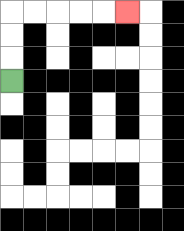{'start': '[0, 3]', 'end': '[5, 0]', 'path_directions': 'U,U,U,R,R,R,R,R', 'path_coordinates': '[[0, 3], [0, 2], [0, 1], [0, 0], [1, 0], [2, 0], [3, 0], [4, 0], [5, 0]]'}